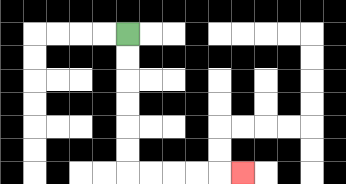{'start': '[5, 1]', 'end': '[10, 7]', 'path_directions': 'D,D,D,D,D,D,R,R,R,R,R', 'path_coordinates': '[[5, 1], [5, 2], [5, 3], [5, 4], [5, 5], [5, 6], [5, 7], [6, 7], [7, 7], [8, 7], [9, 7], [10, 7]]'}